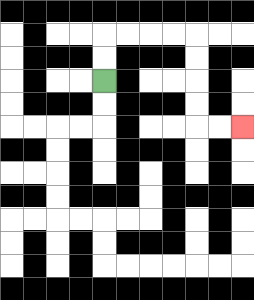{'start': '[4, 3]', 'end': '[10, 5]', 'path_directions': 'U,U,R,R,R,R,D,D,D,D,R,R', 'path_coordinates': '[[4, 3], [4, 2], [4, 1], [5, 1], [6, 1], [7, 1], [8, 1], [8, 2], [8, 3], [8, 4], [8, 5], [9, 5], [10, 5]]'}